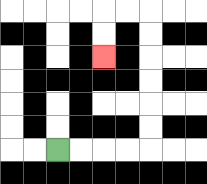{'start': '[2, 6]', 'end': '[4, 2]', 'path_directions': 'R,R,R,R,U,U,U,U,U,U,L,L,D,D', 'path_coordinates': '[[2, 6], [3, 6], [4, 6], [5, 6], [6, 6], [6, 5], [6, 4], [6, 3], [6, 2], [6, 1], [6, 0], [5, 0], [4, 0], [4, 1], [4, 2]]'}